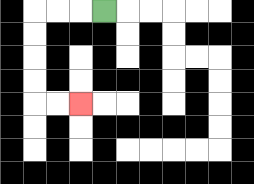{'start': '[4, 0]', 'end': '[3, 4]', 'path_directions': 'L,L,L,D,D,D,D,R,R', 'path_coordinates': '[[4, 0], [3, 0], [2, 0], [1, 0], [1, 1], [1, 2], [1, 3], [1, 4], [2, 4], [3, 4]]'}